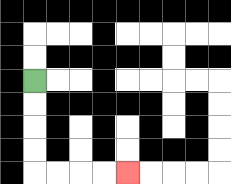{'start': '[1, 3]', 'end': '[5, 7]', 'path_directions': 'D,D,D,D,R,R,R,R', 'path_coordinates': '[[1, 3], [1, 4], [1, 5], [1, 6], [1, 7], [2, 7], [3, 7], [4, 7], [5, 7]]'}